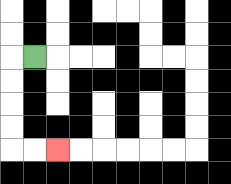{'start': '[1, 2]', 'end': '[2, 6]', 'path_directions': 'L,D,D,D,D,R,R', 'path_coordinates': '[[1, 2], [0, 2], [0, 3], [0, 4], [0, 5], [0, 6], [1, 6], [2, 6]]'}